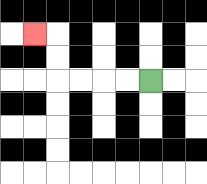{'start': '[6, 3]', 'end': '[1, 1]', 'path_directions': 'L,L,L,L,U,U,L', 'path_coordinates': '[[6, 3], [5, 3], [4, 3], [3, 3], [2, 3], [2, 2], [2, 1], [1, 1]]'}